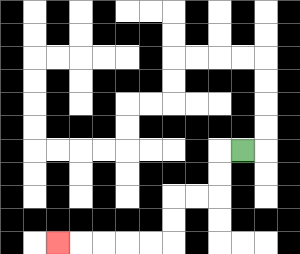{'start': '[10, 6]', 'end': '[2, 10]', 'path_directions': 'L,D,D,L,L,D,D,L,L,L,L,L', 'path_coordinates': '[[10, 6], [9, 6], [9, 7], [9, 8], [8, 8], [7, 8], [7, 9], [7, 10], [6, 10], [5, 10], [4, 10], [3, 10], [2, 10]]'}